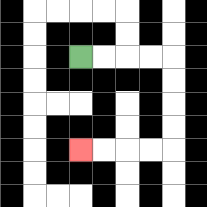{'start': '[3, 2]', 'end': '[3, 6]', 'path_directions': 'R,R,R,R,D,D,D,D,L,L,L,L', 'path_coordinates': '[[3, 2], [4, 2], [5, 2], [6, 2], [7, 2], [7, 3], [7, 4], [7, 5], [7, 6], [6, 6], [5, 6], [4, 6], [3, 6]]'}